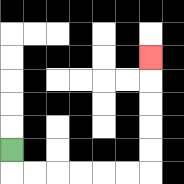{'start': '[0, 6]', 'end': '[6, 2]', 'path_directions': 'D,R,R,R,R,R,R,U,U,U,U,U', 'path_coordinates': '[[0, 6], [0, 7], [1, 7], [2, 7], [3, 7], [4, 7], [5, 7], [6, 7], [6, 6], [6, 5], [6, 4], [6, 3], [6, 2]]'}